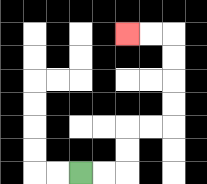{'start': '[3, 7]', 'end': '[5, 1]', 'path_directions': 'R,R,U,U,R,R,U,U,U,U,L,L', 'path_coordinates': '[[3, 7], [4, 7], [5, 7], [5, 6], [5, 5], [6, 5], [7, 5], [7, 4], [7, 3], [7, 2], [7, 1], [6, 1], [5, 1]]'}